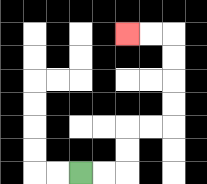{'start': '[3, 7]', 'end': '[5, 1]', 'path_directions': 'R,R,U,U,R,R,U,U,U,U,L,L', 'path_coordinates': '[[3, 7], [4, 7], [5, 7], [5, 6], [5, 5], [6, 5], [7, 5], [7, 4], [7, 3], [7, 2], [7, 1], [6, 1], [5, 1]]'}